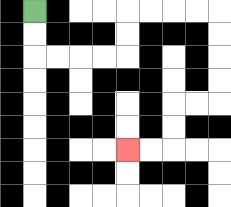{'start': '[1, 0]', 'end': '[5, 6]', 'path_directions': 'D,D,R,R,R,R,U,U,R,R,R,R,D,D,D,D,L,L,D,D,L,L', 'path_coordinates': '[[1, 0], [1, 1], [1, 2], [2, 2], [3, 2], [4, 2], [5, 2], [5, 1], [5, 0], [6, 0], [7, 0], [8, 0], [9, 0], [9, 1], [9, 2], [9, 3], [9, 4], [8, 4], [7, 4], [7, 5], [7, 6], [6, 6], [5, 6]]'}